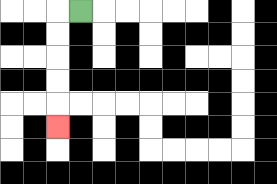{'start': '[3, 0]', 'end': '[2, 5]', 'path_directions': 'L,D,D,D,D,D', 'path_coordinates': '[[3, 0], [2, 0], [2, 1], [2, 2], [2, 3], [2, 4], [2, 5]]'}